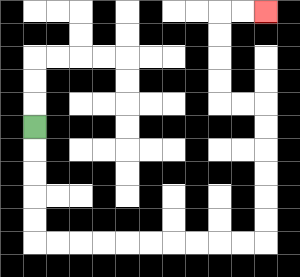{'start': '[1, 5]', 'end': '[11, 0]', 'path_directions': 'D,D,D,D,D,R,R,R,R,R,R,R,R,R,R,U,U,U,U,U,U,L,L,U,U,U,U,R,R', 'path_coordinates': '[[1, 5], [1, 6], [1, 7], [1, 8], [1, 9], [1, 10], [2, 10], [3, 10], [4, 10], [5, 10], [6, 10], [7, 10], [8, 10], [9, 10], [10, 10], [11, 10], [11, 9], [11, 8], [11, 7], [11, 6], [11, 5], [11, 4], [10, 4], [9, 4], [9, 3], [9, 2], [9, 1], [9, 0], [10, 0], [11, 0]]'}